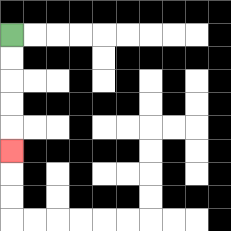{'start': '[0, 1]', 'end': '[0, 6]', 'path_directions': 'D,D,D,D,D', 'path_coordinates': '[[0, 1], [0, 2], [0, 3], [0, 4], [0, 5], [0, 6]]'}